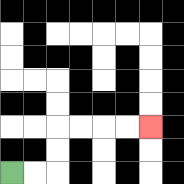{'start': '[0, 7]', 'end': '[6, 5]', 'path_directions': 'R,R,U,U,R,R,R,R', 'path_coordinates': '[[0, 7], [1, 7], [2, 7], [2, 6], [2, 5], [3, 5], [4, 5], [5, 5], [6, 5]]'}